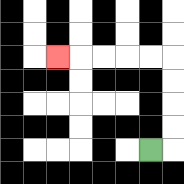{'start': '[6, 6]', 'end': '[2, 2]', 'path_directions': 'R,U,U,U,U,L,L,L,L,L', 'path_coordinates': '[[6, 6], [7, 6], [7, 5], [7, 4], [7, 3], [7, 2], [6, 2], [5, 2], [4, 2], [3, 2], [2, 2]]'}